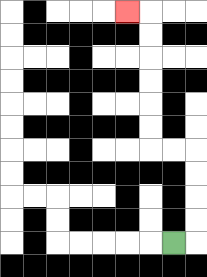{'start': '[7, 10]', 'end': '[5, 0]', 'path_directions': 'R,U,U,U,U,L,L,U,U,U,U,U,U,L', 'path_coordinates': '[[7, 10], [8, 10], [8, 9], [8, 8], [8, 7], [8, 6], [7, 6], [6, 6], [6, 5], [6, 4], [6, 3], [6, 2], [6, 1], [6, 0], [5, 0]]'}